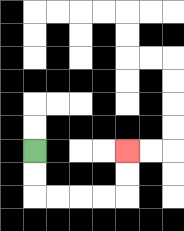{'start': '[1, 6]', 'end': '[5, 6]', 'path_directions': 'D,D,R,R,R,R,U,U', 'path_coordinates': '[[1, 6], [1, 7], [1, 8], [2, 8], [3, 8], [4, 8], [5, 8], [5, 7], [5, 6]]'}